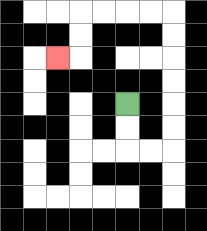{'start': '[5, 4]', 'end': '[2, 2]', 'path_directions': 'D,D,R,R,U,U,U,U,U,U,L,L,L,L,D,D,L', 'path_coordinates': '[[5, 4], [5, 5], [5, 6], [6, 6], [7, 6], [7, 5], [7, 4], [7, 3], [7, 2], [7, 1], [7, 0], [6, 0], [5, 0], [4, 0], [3, 0], [3, 1], [3, 2], [2, 2]]'}